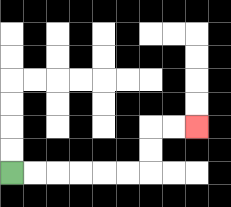{'start': '[0, 7]', 'end': '[8, 5]', 'path_directions': 'R,R,R,R,R,R,U,U,R,R', 'path_coordinates': '[[0, 7], [1, 7], [2, 7], [3, 7], [4, 7], [5, 7], [6, 7], [6, 6], [6, 5], [7, 5], [8, 5]]'}